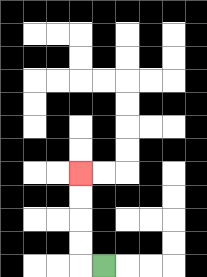{'start': '[4, 11]', 'end': '[3, 7]', 'path_directions': 'L,U,U,U,U', 'path_coordinates': '[[4, 11], [3, 11], [3, 10], [3, 9], [3, 8], [3, 7]]'}